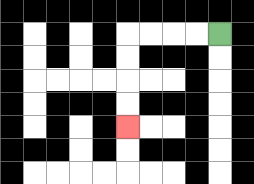{'start': '[9, 1]', 'end': '[5, 5]', 'path_directions': 'L,L,L,L,D,D,D,D', 'path_coordinates': '[[9, 1], [8, 1], [7, 1], [6, 1], [5, 1], [5, 2], [5, 3], [5, 4], [5, 5]]'}